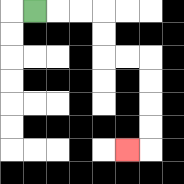{'start': '[1, 0]', 'end': '[5, 6]', 'path_directions': 'R,R,R,D,D,R,R,D,D,D,D,L', 'path_coordinates': '[[1, 0], [2, 0], [3, 0], [4, 0], [4, 1], [4, 2], [5, 2], [6, 2], [6, 3], [6, 4], [6, 5], [6, 6], [5, 6]]'}